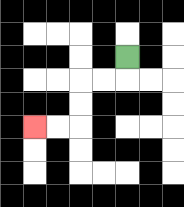{'start': '[5, 2]', 'end': '[1, 5]', 'path_directions': 'D,L,L,D,D,L,L', 'path_coordinates': '[[5, 2], [5, 3], [4, 3], [3, 3], [3, 4], [3, 5], [2, 5], [1, 5]]'}